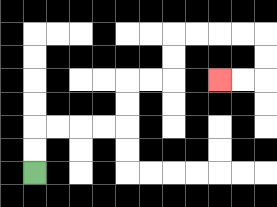{'start': '[1, 7]', 'end': '[9, 3]', 'path_directions': 'U,U,R,R,R,R,U,U,R,R,U,U,R,R,R,R,D,D,L,L', 'path_coordinates': '[[1, 7], [1, 6], [1, 5], [2, 5], [3, 5], [4, 5], [5, 5], [5, 4], [5, 3], [6, 3], [7, 3], [7, 2], [7, 1], [8, 1], [9, 1], [10, 1], [11, 1], [11, 2], [11, 3], [10, 3], [9, 3]]'}